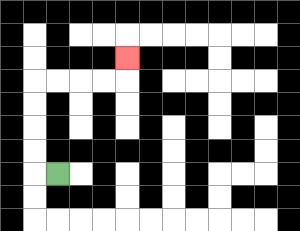{'start': '[2, 7]', 'end': '[5, 2]', 'path_directions': 'L,U,U,U,U,R,R,R,R,U', 'path_coordinates': '[[2, 7], [1, 7], [1, 6], [1, 5], [1, 4], [1, 3], [2, 3], [3, 3], [4, 3], [5, 3], [5, 2]]'}